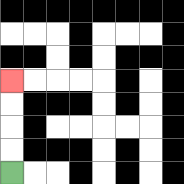{'start': '[0, 7]', 'end': '[0, 3]', 'path_directions': 'U,U,U,U', 'path_coordinates': '[[0, 7], [0, 6], [0, 5], [0, 4], [0, 3]]'}